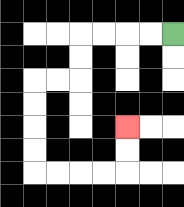{'start': '[7, 1]', 'end': '[5, 5]', 'path_directions': 'L,L,L,L,D,D,L,L,D,D,D,D,R,R,R,R,U,U', 'path_coordinates': '[[7, 1], [6, 1], [5, 1], [4, 1], [3, 1], [3, 2], [3, 3], [2, 3], [1, 3], [1, 4], [1, 5], [1, 6], [1, 7], [2, 7], [3, 7], [4, 7], [5, 7], [5, 6], [5, 5]]'}